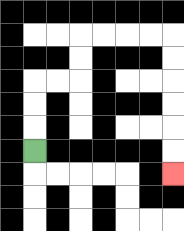{'start': '[1, 6]', 'end': '[7, 7]', 'path_directions': 'U,U,U,R,R,U,U,R,R,R,R,D,D,D,D,D,D', 'path_coordinates': '[[1, 6], [1, 5], [1, 4], [1, 3], [2, 3], [3, 3], [3, 2], [3, 1], [4, 1], [5, 1], [6, 1], [7, 1], [7, 2], [7, 3], [7, 4], [7, 5], [7, 6], [7, 7]]'}